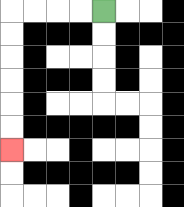{'start': '[4, 0]', 'end': '[0, 6]', 'path_directions': 'L,L,L,L,D,D,D,D,D,D', 'path_coordinates': '[[4, 0], [3, 0], [2, 0], [1, 0], [0, 0], [0, 1], [0, 2], [0, 3], [0, 4], [0, 5], [0, 6]]'}